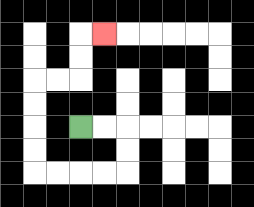{'start': '[3, 5]', 'end': '[4, 1]', 'path_directions': 'R,R,D,D,L,L,L,L,U,U,U,U,R,R,U,U,R', 'path_coordinates': '[[3, 5], [4, 5], [5, 5], [5, 6], [5, 7], [4, 7], [3, 7], [2, 7], [1, 7], [1, 6], [1, 5], [1, 4], [1, 3], [2, 3], [3, 3], [3, 2], [3, 1], [4, 1]]'}